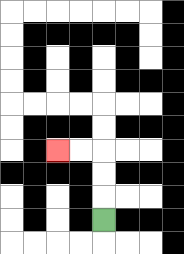{'start': '[4, 9]', 'end': '[2, 6]', 'path_directions': 'U,U,U,L,L', 'path_coordinates': '[[4, 9], [4, 8], [4, 7], [4, 6], [3, 6], [2, 6]]'}